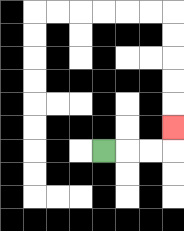{'start': '[4, 6]', 'end': '[7, 5]', 'path_directions': 'R,R,R,U', 'path_coordinates': '[[4, 6], [5, 6], [6, 6], [7, 6], [7, 5]]'}